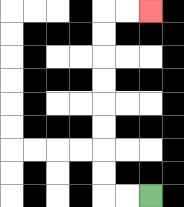{'start': '[6, 8]', 'end': '[6, 0]', 'path_directions': 'L,L,U,U,U,U,U,U,U,U,R,R', 'path_coordinates': '[[6, 8], [5, 8], [4, 8], [4, 7], [4, 6], [4, 5], [4, 4], [4, 3], [4, 2], [4, 1], [4, 0], [5, 0], [6, 0]]'}